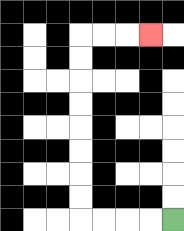{'start': '[7, 9]', 'end': '[6, 1]', 'path_directions': 'L,L,L,L,U,U,U,U,U,U,U,U,R,R,R', 'path_coordinates': '[[7, 9], [6, 9], [5, 9], [4, 9], [3, 9], [3, 8], [3, 7], [3, 6], [3, 5], [3, 4], [3, 3], [3, 2], [3, 1], [4, 1], [5, 1], [6, 1]]'}